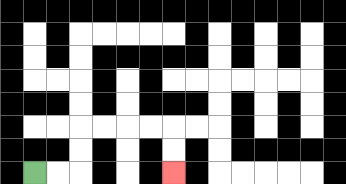{'start': '[1, 7]', 'end': '[7, 7]', 'path_directions': 'R,R,U,U,R,R,R,R,D,D', 'path_coordinates': '[[1, 7], [2, 7], [3, 7], [3, 6], [3, 5], [4, 5], [5, 5], [6, 5], [7, 5], [7, 6], [7, 7]]'}